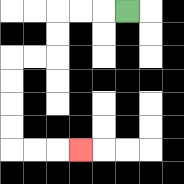{'start': '[5, 0]', 'end': '[3, 6]', 'path_directions': 'L,L,L,D,D,L,L,D,D,D,D,R,R,R', 'path_coordinates': '[[5, 0], [4, 0], [3, 0], [2, 0], [2, 1], [2, 2], [1, 2], [0, 2], [0, 3], [0, 4], [0, 5], [0, 6], [1, 6], [2, 6], [3, 6]]'}